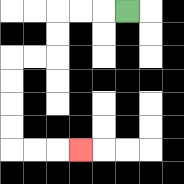{'start': '[5, 0]', 'end': '[3, 6]', 'path_directions': 'L,L,L,D,D,L,L,D,D,D,D,R,R,R', 'path_coordinates': '[[5, 0], [4, 0], [3, 0], [2, 0], [2, 1], [2, 2], [1, 2], [0, 2], [0, 3], [0, 4], [0, 5], [0, 6], [1, 6], [2, 6], [3, 6]]'}